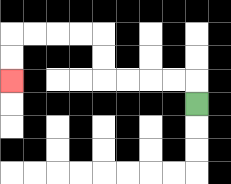{'start': '[8, 4]', 'end': '[0, 3]', 'path_directions': 'U,L,L,L,L,U,U,L,L,L,L,D,D', 'path_coordinates': '[[8, 4], [8, 3], [7, 3], [6, 3], [5, 3], [4, 3], [4, 2], [4, 1], [3, 1], [2, 1], [1, 1], [0, 1], [0, 2], [0, 3]]'}